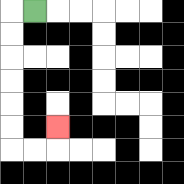{'start': '[1, 0]', 'end': '[2, 5]', 'path_directions': 'L,D,D,D,D,D,D,R,R,U', 'path_coordinates': '[[1, 0], [0, 0], [0, 1], [0, 2], [0, 3], [0, 4], [0, 5], [0, 6], [1, 6], [2, 6], [2, 5]]'}